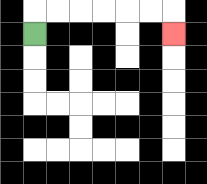{'start': '[1, 1]', 'end': '[7, 1]', 'path_directions': 'U,R,R,R,R,R,R,D', 'path_coordinates': '[[1, 1], [1, 0], [2, 0], [3, 0], [4, 0], [5, 0], [6, 0], [7, 0], [7, 1]]'}